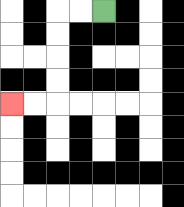{'start': '[4, 0]', 'end': '[0, 4]', 'path_directions': 'L,L,D,D,D,D,L,L', 'path_coordinates': '[[4, 0], [3, 0], [2, 0], [2, 1], [2, 2], [2, 3], [2, 4], [1, 4], [0, 4]]'}